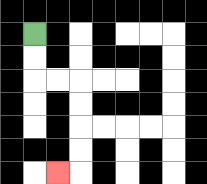{'start': '[1, 1]', 'end': '[2, 7]', 'path_directions': 'D,D,R,R,D,D,D,D,L', 'path_coordinates': '[[1, 1], [1, 2], [1, 3], [2, 3], [3, 3], [3, 4], [3, 5], [3, 6], [3, 7], [2, 7]]'}